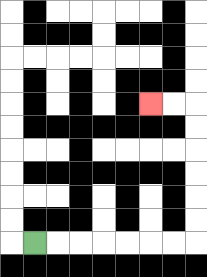{'start': '[1, 10]', 'end': '[6, 4]', 'path_directions': 'R,R,R,R,R,R,R,U,U,U,U,U,U,L,L', 'path_coordinates': '[[1, 10], [2, 10], [3, 10], [4, 10], [5, 10], [6, 10], [7, 10], [8, 10], [8, 9], [8, 8], [8, 7], [8, 6], [8, 5], [8, 4], [7, 4], [6, 4]]'}